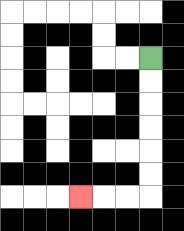{'start': '[6, 2]', 'end': '[3, 8]', 'path_directions': 'D,D,D,D,D,D,L,L,L', 'path_coordinates': '[[6, 2], [6, 3], [6, 4], [6, 5], [6, 6], [6, 7], [6, 8], [5, 8], [4, 8], [3, 8]]'}